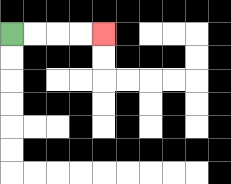{'start': '[0, 1]', 'end': '[4, 1]', 'path_directions': 'R,R,R,R', 'path_coordinates': '[[0, 1], [1, 1], [2, 1], [3, 1], [4, 1]]'}